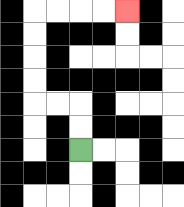{'start': '[3, 6]', 'end': '[5, 0]', 'path_directions': 'U,U,L,L,U,U,U,U,R,R,R,R', 'path_coordinates': '[[3, 6], [3, 5], [3, 4], [2, 4], [1, 4], [1, 3], [1, 2], [1, 1], [1, 0], [2, 0], [3, 0], [4, 0], [5, 0]]'}